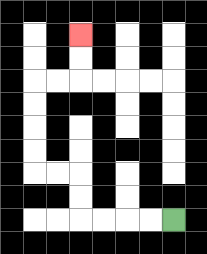{'start': '[7, 9]', 'end': '[3, 1]', 'path_directions': 'L,L,L,L,U,U,L,L,U,U,U,U,R,R,U,U', 'path_coordinates': '[[7, 9], [6, 9], [5, 9], [4, 9], [3, 9], [3, 8], [3, 7], [2, 7], [1, 7], [1, 6], [1, 5], [1, 4], [1, 3], [2, 3], [3, 3], [3, 2], [3, 1]]'}